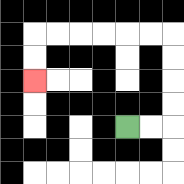{'start': '[5, 5]', 'end': '[1, 3]', 'path_directions': 'R,R,U,U,U,U,L,L,L,L,L,L,D,D', 'path_coordinates': '[[5, 5], [6, 5], [7, 5], [7, 4], [7, 3], [7, 2], [7, 1], [6, 1], [5, 1], [4, 1], [3, 1], [2, 1], [1, 1], [1, 2], [1, 3]]'}